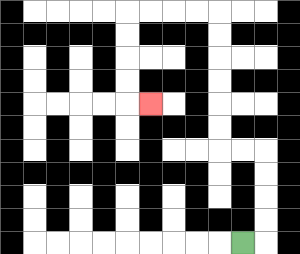{'start': '[10, 10]', 'end': '[6, 4]', 'path_directions': 'R,U,U,U,U,L,L,U,U,U,U,U,U,L,L,L,L,D,D,D,D,R', 'path_coordinates': '[[10, 10], [11, 10], [11, 9], [11, 8], [11, 7], [11, 6], [10, 6], [9, 6], [9, 5], [9, 4], [9, 3], [9, 2], [9, 1], [9, 0], [8, 0], [7, 0], [6, 0], [5, 0], [5, 1], [5, 2], [5, 3], [5, 4], [6, 4]]'}